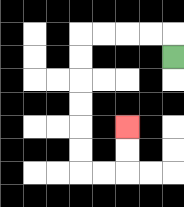{'start': '[7, 2]', 'end': '[5, 5]', 'path_directions': 'U,L,L,L,L,D,D,D,D,D,D,R,R,U,U', 'path_coordinates': '[[7, 2], [7, 1], [6, 1], [5, 1], [4, 1], [3, 1], [3, 2], [3, 3], [3, 4], [3, 5], [3, 6], [3, 7], [4, 7], [5, 7], [5, 6], [5, 5]]'}